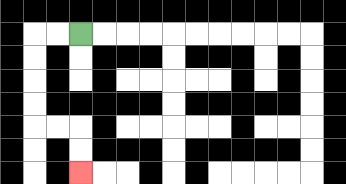{'start': '[3, 1]', 'end': '[3, 7]', 'path_directions': 'L,L,D,D,D,D,R,R,D,D', 'path_coordinates': '[[3, 1], [2, 1], [1, 1], [1, 2], [1, 3], [1, 4], [1, 5], [2, 5], [3, 5], [3, 6], [3, 7]]'}